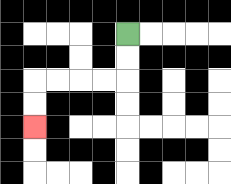{'start': '[5, 1]', 'end': '[1, 5]', 'path_directions': 'D,D,L,L,L,L,D,D', 'path_coordinates': '[[5, 1], [5, 2], [5, 3], [4, 3], [3, 3], [2, 3], [1, 3], [1, 4], [1, 5]]'}